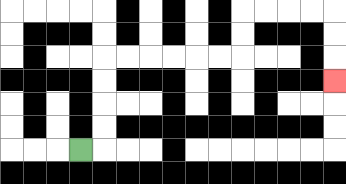{'start': '[3, 6]', 'end': '[14, 3]', 'path_directions': 'R,U,U,U,U,R,R,R,R,R,R,U,U,R,R,R,R,D,D,D', 'path_coordinates': '[[3, 6], [4, 6], [4, 5], [4, 4], [4, 3], [4, 2], [5, 2], [6, 2], [7, 2], [8, 2], [9, 2], [10, 2], [10, 1], [10, 0], [11, 0], [12, 0], [13, 0], [14, 0], [14, 1], [14, 2], [14, 3]]'}